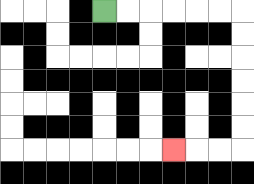{'start': '[4, 0]', 'end': '[7, 6]', 'path_directions': 'R,R,R,R,R,R,D,D,D,D,D,D,L,L,L', 'path_coordinates': '[[4, 0], [5, 0], [6, 0], [7, 0], [8, 0], [9, 0], [10, 0], [10, 1], [10, 2], [10, 3], [10, 4], [10, 5], [10, 6], [9, 6], [8, 6], [7, 6]]'}